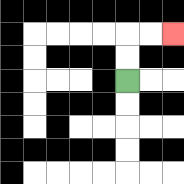{'start': '[5, 3]', 'end': '[7, 1]', 'path_directions': 'U,U,R,R', 'path_coordinates': '[[5, 3], [5, 2], [5, 1], [6, 1], [7, 1]]'}